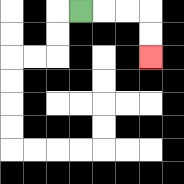{'start': '[3, 0]', 'end': '[6, 2]', 'path_directions': 'R,R,R,D,D', 'path_coordinates': '[[3, 0], [4, 0], [5, 0], [6, 0], [6, 1], [6, 2]]'}